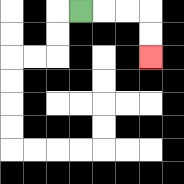{'start': '[3, 0]', 'end': '[6, 2]', 'path_directions': 'R,R,R,D,D', 'path_coordinates': '[[3, 0], [4, 0], [5, 0], [6, 0], [6, 1], [6, 2]]'}